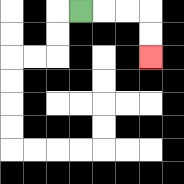{'start': '[3, 0]', 'end': '[6, 2]', 'path_directions': 'R,R,R,D,D', 'path_coordinates': '[[3, 0], [4, 0], [5, 0], [6, 0], [6, 1], [6, 2]]'}